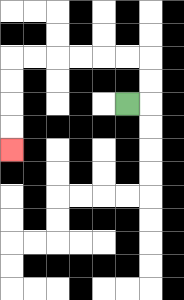{'start': '[5, 4]', 'end': '[0, 6]', 'path_directions': 'R,U,U,L,L,L,L,L,L,D,D,D,D', 'path_coordinates': '[[5, 4], [6, 4], [6, 3], [6, 2], [5, 2], [4, 2], [3, 2], [2, 2], [1, 2], [0, 2], [0, 3], [0, 4], [0, 5], [0, 6]]'}